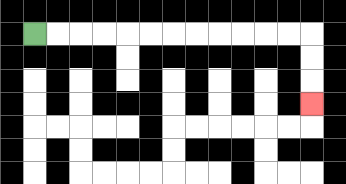{'start': '[1, 1]', 'end': '[13, 4]', 'path_directions': 'R,R,R,R,R,R,R,R,R,R,R,R,D,D,D', 'path_coordinates': '[[1, 1], [2, 1], [3, 1], [4, 1], [5, 1], [6, 1], [7, 1], [8, 1], [9, 1], [10, 1], [11, 1], [12, 1], [13, 1], [13, 2], [13, 3], [13, 4]]'}